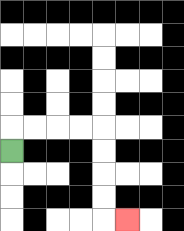{'start': '[0, 6]', 'end': '[5, 9]', 'path_directions': 'U,R,R,R,R,D,D,D,D,R', 'path_coordinates': '[[0, 6], [0, 5], [1, 5], [2, 5], [3, 5], [4, 5], [4, 6], [4, 7], [4, 8], [4, 9], [5, 9]]'}